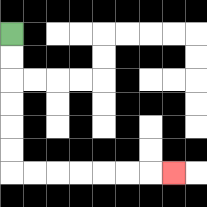{'start': '[0, 1]', 'end': '[7, 7]', 'path_directions': 'D,D,D,D,D,D,R,R,R,R,R,R,R', 'path_coordinates': '[[0, 1], [0, 2], [0, 3], [0, 4], [0, 5], [0, 6], [0, 7], [1, 7], [2, 7], [3, 7], [4, 7], [5, 7], [6, 7], [7, 7]]'}